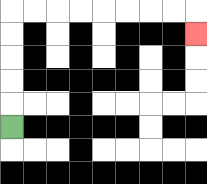{'start': '[0, 5]', 'end': '[8, 1]', 'path_directions': 'U,U,U,U,U,R,R,R,R,R,R,R,R,D', 'path_coordinates': '[[0, 5], [0, 4], [0, 3], [0, 2], [0, 1], [0, 0], [1, 0], [2, 0], [3, 0], [4, 0], [5, 0], [6, 0], [7, 0], [8, 0], [8, 1]]'}